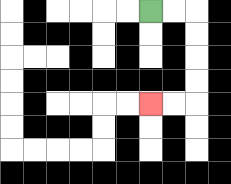{'start': '[6, 0]', 'end': '[6, 4]', 'path_directions': 'R,R,D,D,D,D,L,L', 'path_coordinates': '[[6, 0], [7, 0], [8, 0], [8, 1], [8, 2], [8, 3], [8, 4], [7, 4], [6, 4]]'}